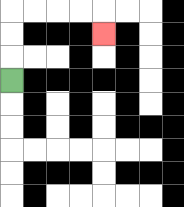{'start': '[0, 3]', 'end': '[4, 1]', 'path_directions': 'U,U,U,R,R,R,R,D', 'path_coordinates': '[[0, 3], [0, 2], [0, 1], [0, 0], [1, 0], [2, 0], [3, 0], [4, 0], [4, 1]]'}